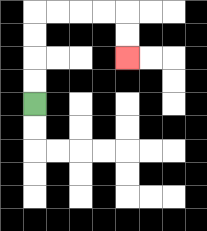{'start': '[1, 4]', 'end': '[5, 2]', 'path_directions': 'U,U,U,U,R,R,R,R,D,D', 'path_coordinates': '[[1, 4], [1, 3], [1, 2], [1, 1], [1, 0], [2, 0], [3, 0], [4, 0], [5, 0], [5, 1], [5, 2]]'}